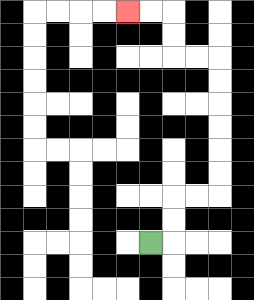{'start': '[6, 10]', 'end': '[5, 0]', 'path_directions': 'R,U,U,R,R,U,U,U,U,U,U,L,L,U,U,L,L', 'path_coordinates': '[[6, 10], [7, 10], [7, 9], [7, 8], [8, 8], [9, 8], [9, 7], [9, 6], [9, 5], [9, 4], [9, 3], [9, 2], [8, 2], [7, 2], [7, 1], [7, 0], [6, 0], [5, 0]]'}